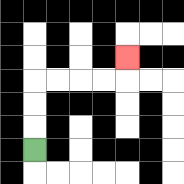{'start': '[1, 6]', 'end': '[5, 2]', 'path_directions': 'U,U,U,R,R,R,R,U', 'path_coordinates': '[[1, 6], [1, 5], [1, 4], [1, 3], [2, 3], [3, 3], [4, 3], [5, 3], [5, 2]]'}